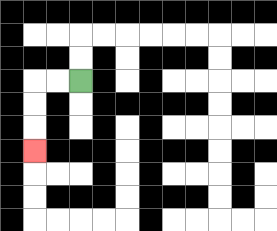{'start': '[3, 3]', 'end': '[1, 6]', 'path_directions': 'L,L,D,D,D', 'path_coordinates': '[[3, 3], [2, 3], [1, 3], [1, 4], [1, 5], [1, 6]]'}